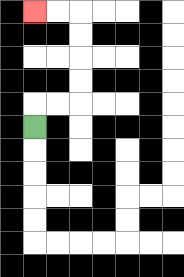{'start': '[1, 5]', 'end': '[1, 0]', 'path_directions': 'U,R,R,U,U,U,U,L,L', 'path_coordinates': '[[1, 5], [1, 4], [2, 4], [3, 4], [3, 3], [3, 2], [3, 1], [3, 0], [2, 0], [1, 0]]'}